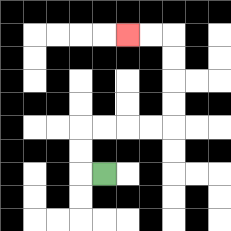{'start': '[4, 7]', 'end': '[5, 1]', 'path_directions': 'L,U,U,R,R,R,R,U,U,U,U,L,L', 'path_coordinates': '[[4, 7], [3, 7], [3, 6], [3, 5], [4, 5], [5, 5], [6, 5], [7, 5], [7, 4], [7, 3], [7, 2], [7, 1], [6, 1], [5, 1]]'}